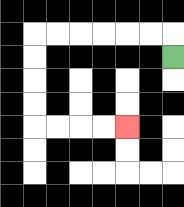{'start': '[7, 2]', 'end': '[5, 5]', 'path_directions': 'U,L,L,L,L,L,L,D,D,D,D,R,R,R,R', 'path_coordinates': '[[7, 2], [7, 1], [6, 1], [5, 1], [4, 1], [3, 1], [2, 1], [1, 1], [1, 2], [1, 3], [1, 4], [1, 5], [2, 5], [3, 5], [4, 5], [5, 5]]'}